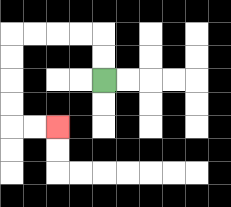{'start': '[4, 3]', 'end': '[2, 5]', 'path_directions': 'U,U,L,L,L,L,D,D,D,D,R,R', 'path_coordinates': '[[4, 3], [4, 2], [4, 1], [3, 1], [2, 1], [1, 1], [0, 1], [0, 2], [0, 3], [0, 4], [0, 5], [1, 5], [2, 5]]'}